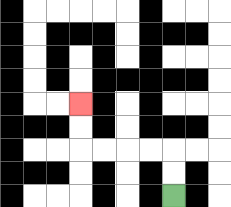{'start': '[7, 8]', 'end': '[3, 4]', 'path_directions': 'U,U,L,L,L,L,U,U', 'path_coordinates': '[[7, 8], [7, 7], [7, 6], [6, 6], [5, 6], [4, 6], [3, 6], [3, 5], [3, 4]]'}